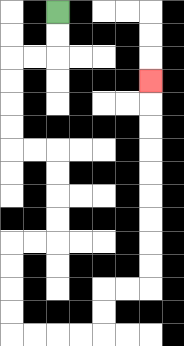{'start': '[2, 0]', 'end': '[6, 3]', 'path_directions': 'D,D,L,L,D,D,D,D,R,R,D,D,D,D,L,L,D,D,D,D,R,R,R,R,U,U,R,R,U,U,U,U,U,U,U,U,U', 'path_coordinates': '[[2, 0], [2, 1], [2, 2], [1, 2], [0, 2], [0, 3], [0, 4], [0, 5], [0, 6], [1, 6], [2, 6], [2, 7], [2, 8], [2, 9], [2, 10], [1, 10], [0, 10], [0, 11], [0, 12], [0, 13], [0, 14], [1, 14], [2, 14], [3, 14], [4, 14], [4, 13], [4, 12], [5, 12], [6, 12], [6, 11], [6, 10], [6, 9], [6, 8], [6, 7], [6, 6], [6, 5], [6, 4], [6, 3]]'}